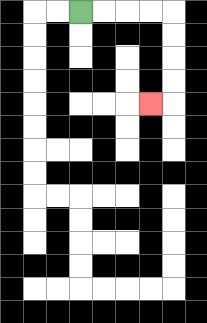{'start': '[3, 0]', 'end': '[6, 4]', 'path_directions': 'R,R,R,R,D,D,D,D,L', 'path_coordinates': '[[3, 0], [4, 0], [5, 0], [6, 0], [7, 0], [7, 1], [7, 2], [7, 3], [7, 4], [6, 4]]'}